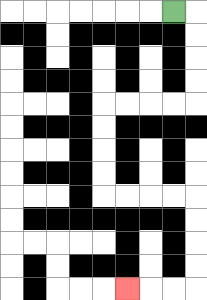{'start': '[7, 0]', 'end': '[5, 12]', 'path_directions': 'R,D,D,D,D,L,L,L,L,D,D,D,D,R,R,R,R,D,D,D,D,L,L,L', 'path_coordinates': '[[7, 0], [8, 0], [8, 1], [8, 2], [8, 3], [8, 4], [7, 4], [6, 4], [5, 4], [4, 4], [4, 5], [4, 6], [4, 7], [4, 8], [5, 8], [6, 8], [7, 8], [8, 8], [8, 9], [8, 10], [8, 11], [8, 12], [7, 12], [6, 12], [5, 12]]'}